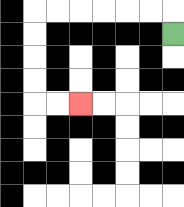{'start': '[7, 1]', 'end': '[3, 4]', 'path_directions': 'U,L,L,L,L,L,L,D,D,D,D,R,R', 'path_coordinates': '[[7, 1], [7, 0], [6, 0], [5, 0], [4, 0], [3, 0], [2, 0], [1, 0], [1, 1], [1, 2], [1, 3], [1, 4], [2, 4], [3, 4]]'}